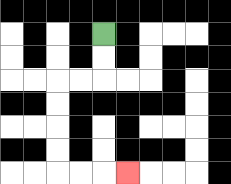{'start': '[4, 1]', 'end': '[5, 7]', 'path_directions': 'D,D,L,L,D,D,D,D,R,R,R', 'path_coordinates': '[[4, 1], [4, 2], [4, 3], [3, 3], [2, 3], [2, 4], [2, 5], [2, 6], [2, 7], [3, 7], [4, 7], [5, 7]]'}